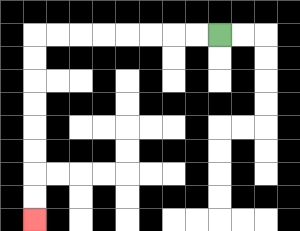{'start': '[9, 1]', 'end': '[1, 9]', 'path_directions': 'L,L,L,L,L,L,L,L,D,D,D,D,D,D,D,D', 'path_coordinates': '[[9, 1], [8, 1], [7, 1], [6, 1], [5, 1], [4, 1], [3, 1], [2, 1], [1, 1], [1, 2], [1, 3], [1, 4], [1, 5], [1, 6], [1, 7], [1, 8], [1, 9]]'}